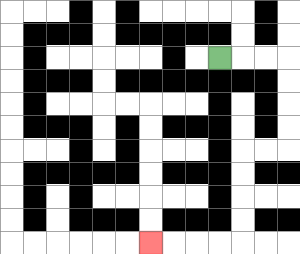{'start': '[9, 2]', 'end': '[6, 10]', 'path_directions': 'R,R,R,D,D,D,D,L,L,D,D,D,D,L,L,L,L', 'path_coordinates': '[[9, 2], [10, 2], [11, 2], [12, 2], [12, 3], [12, 4], [12, 5], [12, 6], [11, 6], [10, 6], [10, 7], [10, 8], [10, 9], [10, 10], [9, 10], [8, 10], [7, 10], [6, 10]]'}